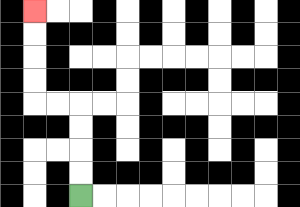{'start': '[3, 8]', 'end': '[1, 0]', 'path_directions': 'U,U,U,U,L,L,U,U,U,U', 'path_coordinates': '[[3, 8], [3, 7], [3, 6], [3, 5], [3, 4], [2, 4], [1, 4], [1, 3], [1, 2], [1, 1], [1, 0]]'}